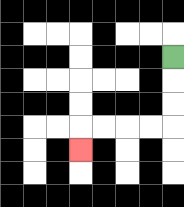{'start': '[7, 2]', 'end': '[3, 6]', 'path_directions': 'D,D,D,L,L,L,L,D', 'path_coordinates': '[[7, 2], [7, 3], [7, 4], [7, 5], [6, 5], [5, 5], [4, 5], [3, 5], [3, 6]]'}